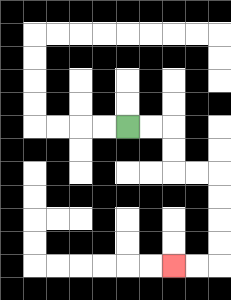{'start': '[5, 5]', 'end': '[7, 11]', 'path_directions': 'R,R,D,D,R,R,D,D,D,D,L,L', 'path_coordinates': '[[5, 5], [6, 5], [7, 5], [7, 6], [7, 7], [8, 7], [9, 7], [9, 8], [9, 9], [9, 10], [9, 11], [8, 11], [7, 11]]'}